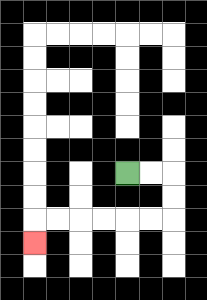{'start': '[5, 7]', 'end': '[1, 10]', 'path_directions': 'R,R,D,D,L,L,L,L,L,L,D', 'path_coordinates': '[[5, 7], [6, 7], [7, 7], [7, 8], [7, 9], [6, 9], [5, 9], [4, 9], [3, 9], [2, 9], [1, 9], [1, 10]]'}